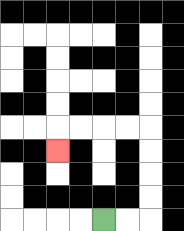{'start': '[4, 9]', 'end': '[2, 6]', 'path_directions': 'R,R,U,U,U,U,L,L,L,L,D', 'path_coordinates': '[[4, 9], [5, 9], [6, 9], [6, 8], [6, 7], [6, 6], [6, 5], [5, 5], [4, 5], [3, 5], [2, 5], [2, 6]]'}